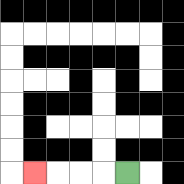{'start': '[5, 7]', 'end': '[1, 7]', 'path_directions': 'L,L,L,L', 'path_coordinates': '[[5, 7], [4, 7], [3, 7], [2, 7], [1, 7]]'}